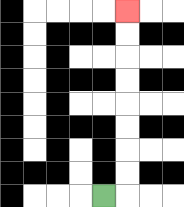{'start': '[4, 8]', 'end': '[5, 0]', 'path_directions': 'R,U,U,U,U,U,U,U,U', 'path_coordinates': '[[4, 8], [5, 8], [5, 7], [5, 6], [5, 5], [5, 4], [5, 3], [5, 2], [5, 1], [5, 0]]'}